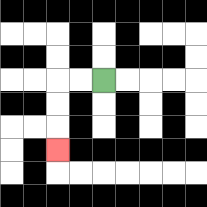{'start': '[4, 3]', 'end': '[2, 6]', 'path_directions': 'L,L,D,D,D', 'path_coordinates': '[[4, 3], [3, 3], [2, 3], [2, 4], [2, 5], [2, 6]]'}